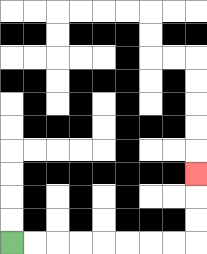{'start': '[0, 10]', 'end': '[8, 7]', 'path_directions': 'R,R,R,R,R,R,R,R,U,U,U', 'path_coordinates': '[[0, 10], [1, 10], [2, 10], [3, 10], [4, 10], [5, 10], [6, 10], [7, 10], [8, 10], [8, 9], [8, 8], [8, 7]]'}